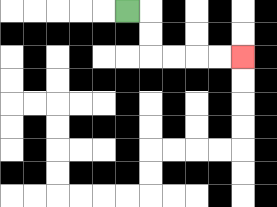{'start': '[5, 0]', 'end': '[10, 2]', 'path_directions': 'R,D,D,R,R,R,R', 'path_coordinates': '[[5, 0], [6, 0], [6, 1], [6, 2], [7, 2], [8, 2], [9, 2], [10, 2]]'}